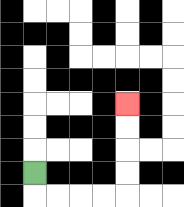{'start': '[1, 7]', 'end': '[5, 4]', 'path_directions': 'D,R,R,R,R,U,U,U,U', 'path_coordinates': '[[1, 7], [1, 8], [2, 8], [3, 8], [4, 8], [5, 8], [5, 7], [5, 6], [5, 5], [5, 4]]'}